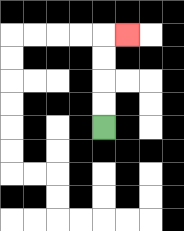{'start': '[4, 5]', 'end': '[5, 1]', 'path_directions': 'U,U,U,U,R', 'path_coordinates': '[[4, 5], [4, 4], [4, 3], [4, 2], [4, 1], [5, 1]]'}